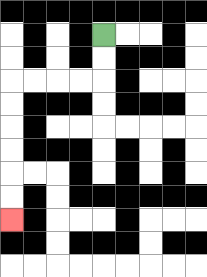{'start': '[4, 1]', 'end': '[0, 9]', 'path_directions': 'D,D,L,L,L,L,D,D,D,D,D,D', 'path_coordinates': '[[4, 1], [4, 2], [4, 3], [3, 3], [2, 3], [1, 3], [0, 3], [0, 4], [0, 5], [0, 6], [0, 7], [0, 8], [0, 9]]'}